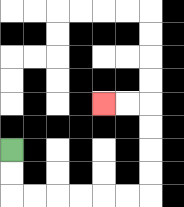{'start': '[0, 6]', 'end': '[4, 4]', 'path_directions': 'D,D,R,R,R,R,R,R,U,U,U,U,L,L', 'path_coordinates': '[[0, 6], [0, 7], [0, 8], [1, 8], [2, 8], [3, 8], [4, 8], [5, 8], [6, 8], [6, 7], [6, 6], [6, 5], [6, 4], [5, 4], [4, 4]]'}